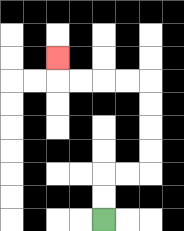{'start': '[4, 9]', 'end': '[2, 2]', 'path_directions': 'U,U,R,R,U,U,U,U,L,L,L,L,U', 'path_coordinates': '[[4, 9], [4, 8], [4, 7], [5, 7], [6, 7], [6, 6], [6, 5], [6, 4], [6, 3], [5, 3], [4, 3], [3, 3], [2, 3], [2, 2]]'}